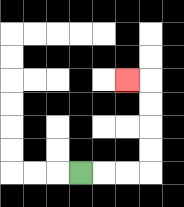{'start': '[3, 7]', 'end': '[5, 3]', 'path_directions': 'R,R,R,U,U,U,U,L', 'path_coordinates': '[[3, 7], [4, 7], [5, 7], [6, 7], [6, 6], [6, 5], [6, 4], [6, 3], [5, 3]]'}